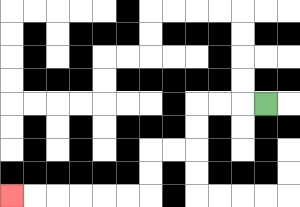{'start': '[11, 4]', 'end': '[0, 8]', 'path_directions': 'L,L,L,D,D,L,L,D,D,L,L,L,L,L,L', 'path_coordinates': '[[11, 4], [10, 4], [9, 4], [8, 4], [8, 5], [8, 6], [7, 6], [6, 6], [6, 7], [6, 8], [5, 8], [4, 8], [3, 8], [2, 8], [1, 8], [0, 8]]'}